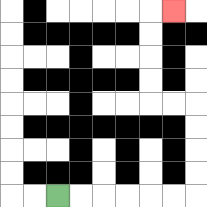{'start': '[2, 8]', 'end': '[7, 0]', 'path_directions': 'R,R,R,R,R,R,U,U,U,U,L,L,U,U,U,U,R', 'path_coordinates': '[[2, 8], [3, 8], [4, 8], [5, 8], [6, 8], [7, 8], [8, 8], [8, 7], [8, 6], [8, 5], [8, 4], [7, 4], [6, 4], [6, 3], [6, 2], [6, 1], [6, 0], [7, 0]]'}